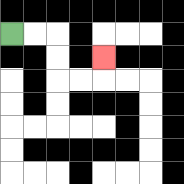{'start': '[0, 1]', 'end': '[4, 2]', 'path_directions': 'R,R,D,D,R,R,U', 'path_coordinates': '[[0, 1], [1, 1], [2, 1], [2, 2], [2, 3], [3, 3], [4, 3], [4, 2]]'}